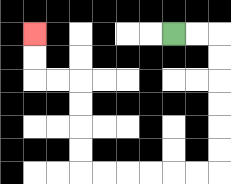{'start': '[7, 1]', 'end': '[1, 1]', 'path_directions': 'R,R,D,D,D,D,D,D,L,L,L,L,L,L,U,U,U,U,L,L,U,U', 'path_coordinates': '[[7, 1], [8, 1], [9, 1], [9, 2], [9, 3], [9, 4], [9, 5], [9, 6], [9, 7], [8, 7], [7, 7], [6, 7], [5, 7], [4, 7], [3, 7], [3, 6], [3, 5], [3, 4], [3, 3], [2, 3], [1, 3], [1, 2], [1, 1]]'}